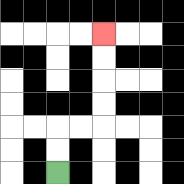{'start': '[2, 7]', 'end': '[4, 1]', 'path_directions': 'U,U,R,R,U,U,U,U', 'path_coordinates': '[[2, 7], [2, 6], [2, 5], [3, 5], [4, 5], [4, 4], [4, 3], [4, 2], [4, 1]]'}